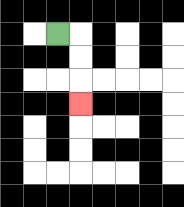{'start': '[2, 1]', 'end': '[3, 4]', 'path_directions': 'R,D,D,D', 'path_coordinates': '[[2, 1], [3, 1], [3, 2], [3, 3], [3, 4]]'}